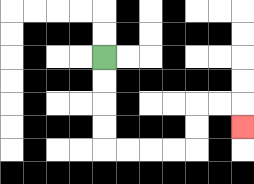{'start': '[4, 2]', 'end': '[10, 5]', 'path_directions': 'D,D,D,D,R,R,R,R,U,U,R,R,D', 'path_coordinates': '[[4, 2], [4, 3], [4, 4], [4, 5], [4, 6], [5, 6], [6, 6], [7, 6], [8, 6], [8, 5], [8, 4], [9, 4], [10, 4], [10, 5]]'}